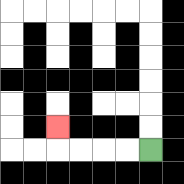{'start': '[6, 6]', 'end': '[2, 5]', 'path_directions': 'L,L,L,L,U', 'path_coordinates': '[[6, 6], [5, 6], [4, 6], [3, 6], [2, 6], [2, 5]]'}